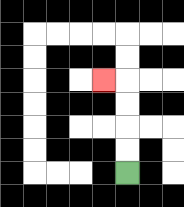{'start': '[5, 7]', 'end': '[4, 3]', 'path_directions': 'U,U,U,U,L', 'path_coordinates': '[[5, 7], [5, 6], [5, 5], [5, 4], [5, 3], [4, 3]]'}